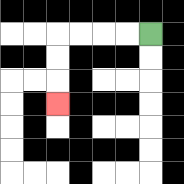{'start': '[6, 1]', 'end': '[2, 4]', 'path_directions': 'L,L,L,L,D,D,D', 'path_coordinates': '[[6, 1], [5, 1], [4, 1], [3, 1], [2, 1], [2, 2], [2, 3], [2, 4]]'}